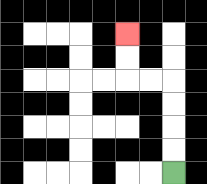{'start': '[7, 7]', 'end': '[5, 1]', 'path_directions': 'U,U,U,U,L,L,U,U', 'path_coordinates': '[[7, 7], [7, 6], [7, 5], [7, 4], [7, 3], [6, 3], [5, 3], [5, 2], [5, 1]]'}